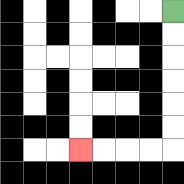{'start': '[7, 0]', 'end': '[3, 6]', 'path_directions': 'D,D,D,D,D,D,L,L,L,L', 'path_coordinates': '[[7, 0], [7, 1], [7, 2], [7, 3], [7, 4], [7, 5], [7, 6], [6, 6], [5, 6], [4, 6], [3, 6]]'}